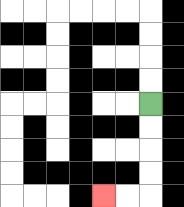{'start': '[6, 4]', 'end': '[4, 8]', 'path_directions': 'D,D,D,D,L,L', 'path_coordinates': '[[6, 4], [6, 5], [6, 6], [6, 7], [6, 8], [5, 8], [4, 8]]'}